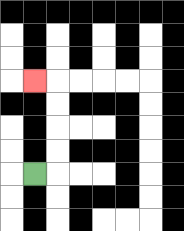{'start': '[1, 7]', 'end': '[1, 3]', 'path_directions': 'R,U,U,U,U,L', 'path_coordinates': '[[1, 7], [2, 7], [2, 6], [2, 5], [2, 4], [2, 3], [1, 3]]'}